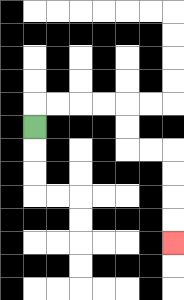{'start': '[1, 5]', 'end': '[7, 10]', 'path_directions': 'U,R,R,R,R,D,D,R,R,D,D,D,D', 'path_coordinates': '[[1, 5], [1, 4], [2, 4], [3, 4], [4, 4], [5, 4], [5, 5], [5, 6], [6, 6], [7, 6], [7, 7], [7, 8], [7, 9], [7, 10]]'}